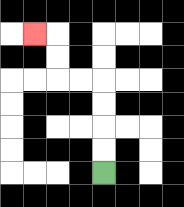{'start': '[4, 7]', 'end': '[1, 1]', 'path_directions': 'U,U,U,U,L,L,U,U,L', 'path_coordinates': '[[4, 7], [4, 6], [4, 5], [4, 4], [4, 3], [3, 3], [2, 3], [2, 2], [2, 1], [1, 1]]'}